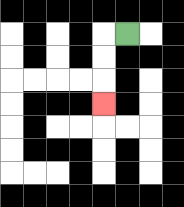{'start': '[5, 1]', 'end': '[4, 4]', 'path_directions': 'L,D,D,D', 'path_coordinates': '[[5, 1], [4, 1], [4, 2], [4, 3], [4, 4]]'}